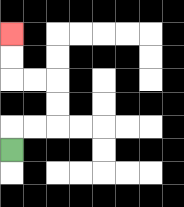{'start': '[0, 6]', 'end': '[0, 1]', 'path_directions': 'U,R,R,U,U,L,L,U,U', 'path_coordinates': '[[0, 6], [0, 5], [1, 5], [2, 5], [2, 4], [2, 3], [1, 3], [0, 3], [0, 2], [0, 1]]'}